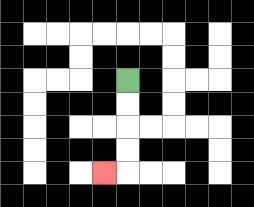{'start': '[5, 3]', 'end': '[4, 7]', 'path_directions': 'D,D,D,D,L', 'path_coordinates': '[[5, 3], [5, 4], [5, 5], [5, 6], [5, 7], [4, 7]]'}